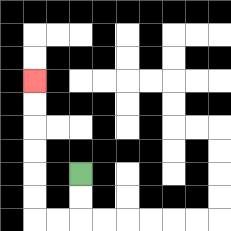{'start': '[3, 7]', 'end': '[1, 3]', 'path_directions': 'D,D,L,L,U,U,U,U,U,U', 'path_coordinates': '[[3, 7], [3, 8], [3, 9], [2, 9], [1, 9], [1, 8], [1, 7], [1, 6], [1, 5], [1, 4], [1, 3]]'}